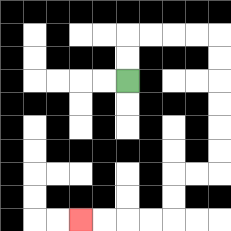{'start': '[5, 3]', 'end': '[3, 9]', 'path_directions': 'U,U,R,R,R,R,D,D,D,D,D,D,L,L,D,D,L,L,L,L', 'path_coordinates': '[[5, 3], [5, 2], [5, 1], [6, 1], [7, 1], [8, 1], [9, 1], [9, 2], [9, 3], [9, 4], [9, 5], [9, 6], [9, 7], [8, 7], [7, 7], [7, 8], [7, 9], [6, 9], [5, 9], [4, 9], [3, 9]]'}